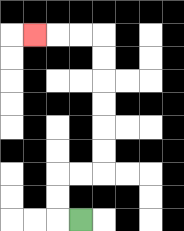{'start': '[3, 9]', 'end': '[1, 1]', 'path_directions': 'L,U,U,R,R,U,U,U,U,U,U,L,L,L', 'path_coordinates': '[[3, 9], [2, 9], [2, 8], [2, 7], [3, 7], [4, 7], [4, 6], [4, 5], [4, 4], [4, 3], [4, 2], [4, 1], [3, 1], [2, 1], [1, 1]]'}